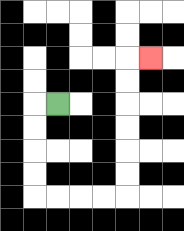{'start': '[2, 4]', 'end': '[6, 2]', 'path_directions': 'L,D,D,D,D,R,R,R,R,U,U,U,U,U,U,R', 'path_coordinates': '[[2, 4], [1, 4], [1, 5], [1, 6], [1, 7], [1, 8], [2, 8], [3, 8], [4, 8], [5, 8], [5, 7], [5, 6], [5, 5], [5, 4], [5, 3], [5, 2], [6, 2]]'}